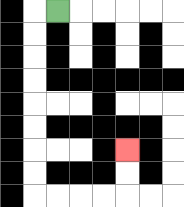{'start': '[2, 0]', 'end': '[5, 6]', 'path_directions': 'L,D,D,D,D,D,D,D,D,R,R,R,R,U,U', 'path_coordinates': '[[2, 0], [1, 0], [1, 1], [1, 2], [1, 3], [1, 4], [1, 5], [1, 6], [1, 7], [1, 8], [2, 8], [3, 8], [4, 8], [5, 8], [5, 7], [5, 6]]'}